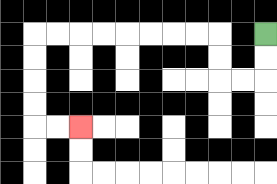{'start': '[11, 1]', 'end': '[3, 5]', 'path_directions': 'D,D,L,L,U,U,L,L,L,L,L,L,L,L,D,D,D,D,R,R', 'path_coordinates': '[[11, 1], [11, 2], [11, 3], [10, 3], [9, 3], [9, 2], [9, 1], [8, 1], [7, 1], [6, 1], [5, 1], [4, 1], [3, 1], [2, 1], [1, 1], [1, 2], [1, 3], [1, 4], [1, 5], [2, 5], [3, 5]]'}